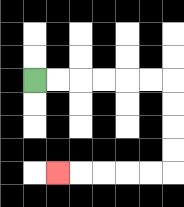{'start': '[1, 3]', 'end': '[2, 7]', 'path_directions': 'R,R,R,R,R,R,D,D,D,D,L,L,L,L,L', 'path_coordinates': '[[1, 3], [2, 3], [3, 3], [4, 3], [5, 3], [6, 3], [7, 3], [7, 4], [7, 5], [7, 6], [7, 7], [6, 7], [5, 7], [4, 7], [3, 7], [2, 7]]'}